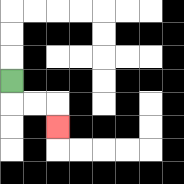{'start': '[0, 3]', 'end': '[2, 5]', 'path_directions': 'D,R,R,D', 'path_coordinates': '[[0, 3], [0, 4], [1, 4], [2, 4], [2, 5]]'}